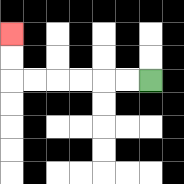{'start': '[6, 3]', 'end': '[0, 1]', 'path_directions': 'L,L,L,L,L,L,U,U', 'path_coordinates': '[[6, 3], [5, 3], [4, 3], [3, 3], [2, 3], [1, 3], [0, 3], [0, 2], [0, 1]]'}